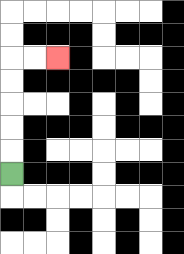{'start': '[0, 7]', 'end': '[2, 2]', 'path_directions': 'U,U,U,U,U,R,R', 'path_coordinates': '[[0, 7], [0, 6], [0, 5], [0, 4], [0, 3], [0, 2], [1, 2], [2, 2]]'}